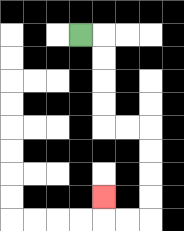{'start': '[3, 1]', 'end': '[4, 8]', 'path_directions': 'R,D,D,D,D,R,R,D,D,D,D,L,L,U', 'path_coordinates': '[[3, 1], [4, 1], [4, 2], [4, 3], [4, 4], [4, 5], [5, 5], [6, 5], [6, 6], [6, 7], [6, 8], [6, 9], [5, 9], [4, 9], [4, 8]]'}